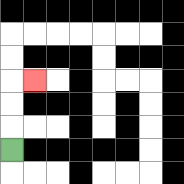{'start': '[0, 6]', 'end': '[1, 3]', 'path_directions': 'U,U,U,R', 'path_coordinates': '[[0, 6], [0, 5], [0, 4], [0, 3], [1, 3]]'}